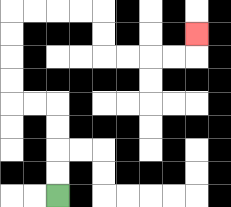{'start': '[2, 8]', 'end': '[8, 1]', 'path_directions': 'U,U,U,U,L,L,U,U,U,U,R,R,R,R,D,D,R,R,R,R,U', 'path_coordinates': '[[2, 8], [2, 7], [2, 6], [2, 5], [2, 4], [1, 4], [0, 4], [0, 3], [0, 2], [0, 1], [0, 0], [1, 0], [2, 0], [3, 0], [4, 0], [4, 1], [4, 2], [5, 2], [6, 2], [7, 2], [8, 2], [8, 1]]'}